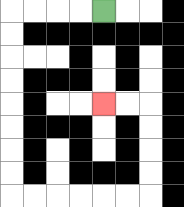{'start': '[4, 0]', 'end': '[4, 4]', 'path_directions': 'L,L,L,L,D,D,D,D,D,D,D,D,R,R,R,R,R,R,U,U,U,U,L,L', 'path_coordinates': '[[4, 0], [3, 0], [2, 0], [1, 0], [0, 0], [0, 1], [0, 2], [0, 3], [0, 4], [0, 5], [0, 6], [0, 7], [0, 8], [1, 8], [2, 8], [3, 8], [4, 8], [5, 8], [6, 8], [6, 7], [6, 6], [6, 5], [6, 4], [5, 4], [4, 4]]'}